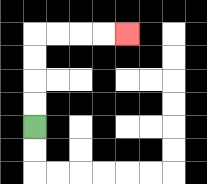{'start': '[1, 5]', 'end': '[5, 1]', 'path_directions': 'U,U,U,U,R,R,R,R', 'path_coordinates': '[[1, 5], [1, 4], [1, 3], [1, 2], [1, 1], [2, 1], [3, 1], [4, 1], [5, 1]]'}